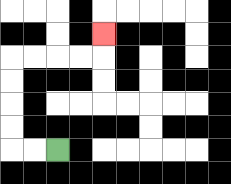{'start': '[2, 6]', 'end': '[4, 1]', 'path_directions': 'L,L,U,U,U,U,R,R,R,R,U', 'path_coordinates': '[[2, 6], [1, 6], [0, 6], [0, 5], [0, 4], [0, 3], [0, 2], [1, 2], [2, 2], [3, 2], [4, 2], [4, 1]]'}